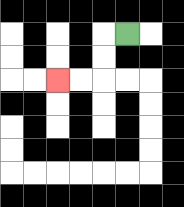{'start': '[5, 1]', 'end': '[2, 3]', 'path_directions': 'L,D,D,L,L', 'path_coordinates': '[[5, 1], [4, 1], [4, 2], [4, 3], [3, 3], [2, 3]]'}